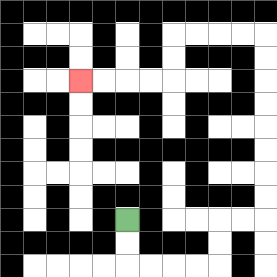{'start': '[5, 9]', 'end': '[3, 3]', 'path_directions': 'D,D,R,R,R,R,U,U,R,R,U,U,U,U,U,U,U,U,L,L,L,L,D,D,L,L,L,L', 'path_coordinates': '[[5, 9], [5, 10], [5, 11], [6, 11], [7, 11], [8, 11], [9, 11], [9, 10], [9, 9], [10, 9], [11, 9], [11, 8], [11, 7], [11, 6], [11, 5], [11, 4], [11, 3], [11, 2], [11, 1], [10, 1], [9, 1], [8, 1], [7, 1], [7, 2], [7, 3], [6, 3], [5, 3], [4, 3], [3, 3]]'}